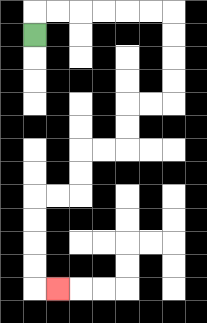{'start': '[1, 1]', 'end': '[2, 12]', 'path_directions': 'U,R,R,R,R,R,R,D,D,D,D,L,L,D,D,L,L,D,D,L,L,D,D,D,D,R', 'path_coordinates': '[[1, 1], [1, 0], [2, 0], [3, 0], [4, 0], [5, 0], [6, 0], [7, 0], [7, 1], [7, 2], [7, 3], [7, 4], [6, 4], [5, 4], [5, 5], [5, 6], [4, 6], [3, 6], [3, 7], [3, 8], [2, 8], [1, 8], [1, 9], [1, 10], [1, 11], [1, 12], [2, 12]]'}